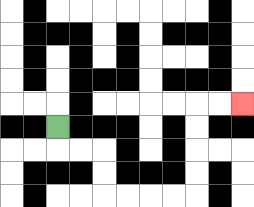{'start': '[2, 5]', 'end': '[10, 4]', 'path_directions': 'D,R,R,D,D,R,R,R,R,U,U,U,U,R,R', 'path_coordinates': '[[2, 5], [2, 6], [3, 6], [4, 6], [4, 7], [4, 8], [5, 8], [6, 8], [7, 8], [8, 8], [8, 7], [8, 6], [8, 5], [8, 4], [9, 4], [10, 4]]'}